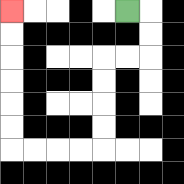{'start': '[5, 0]', 'end': '[0, 0]', 'path_directions': 'R,D,D,L,L,D,D,D,D,L,L,L,L,U,U,U,U,U,U', 'path_coordinates': '[[5, 0], [6, 0], [6, 1], [6, 2], [5, 2], [4, 2], [4, 3], [4, 4], [4, 5], [4, 6], [3, 6], [2, 6], [1, 6], [0, 6], [0, 5], [0, 4], [0, 3], [0, 2], [0, 1], [0, 0]]'}